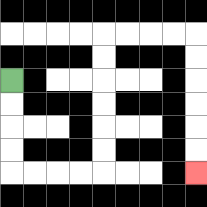{'start': '[0, 3]', 'end': '[8, 7]', 'path_directions': 'D,D,D,D,R,R,R,R,U,U,U,U,U,U,R,R,R,R,D,D,D,D,D,D', 'path_coordinates': '[[0, 3], [0, 4], [0, 5], [0, 6], [0, 7], [1, 7], [2, 7], [3, 7], [4, 7], [4, 6], [4, 5], [4, 4], [4, 3], [4, 2], [4, 1], [5, 1], [6, 1], [7, 1], [8, 1], [8, 2], [8, 3], [8, 4], [8, 5], [8, 6], [8, 7]]'}